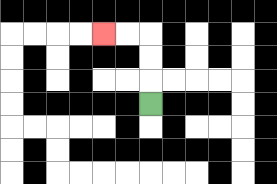{'start': '[6, 4]', 'end': '[4, 1]', 'path_directions': 'U,U,U,L,L', 'path_coordinates': '[[6, 4], [6, 3], [6, 2], [6, 1], [5, 1], [4, 1]]'}